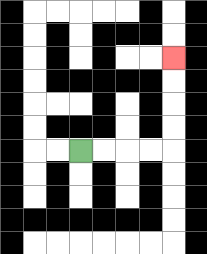{'start': '[3, 6]', 'end': '[7, 2]', 'path_directions': 'R,R,R,R,U,U,U,U', 'path_coordinates': '[[3, 6], [4, 6], [5, 6], [6, 6], [7, 6], [7, 5], [7, 4], [7, 3], [7, 2]]'}